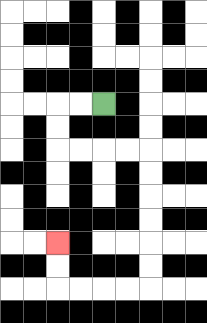{'start': '[4, 4]', 'end': '[2, 10]', 'path_directions': 'L,L,D,D,R,R,R,R,D,D,D,D,D,D,L,L,L,L,U,U', 'path_coordinates': '[[4, 4], [3, 4], [2, 4], [2, 5], [2, 6], [3, 6], [4, 6], [5, 6], [6, 6], [6, 7], [6, 8], [6, 9], [6, 10], [6, 11], [6, 12], [5, 12], [4, 12], [3, 12], [2, 12], [2, 11], [2, 10]]'}